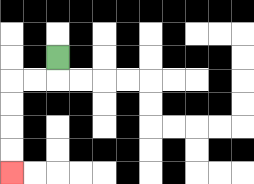{'start': '[2, 2]', 'end': '[0, 7]', 'path_directions': 'D,L,L,D,D,D,D', 'path_coordinates': '[[2, 2], [2, 3], [1, 3], [0, 3], [0, 4], [0, 5], [0, 6], [0, 7]]'}